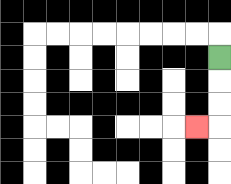{'start': '[9, 2]', 'end': '[8, 5]', 'path_directions': 'D,D,D,L', 'path_coordinates': '[[9, 2], [9, 3], [9, 4], [9, 5], [8, 5]]'}